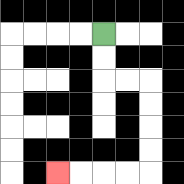{'start': '[4, 1]', 'end': '[2, 7]', 'path_directions': 'D,D,R,R,D,D,D,D,L,L,L,L', 'path_coordinates': '[[4, 1], [4, 2], [4, 3], [5, 3], [6, 3], [6, 4], [6, 5], [6, 6], [6, 7], [5, 7], [4, 7], [3, 7], [2, 7]]'}